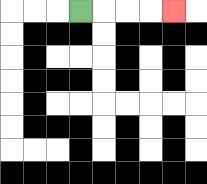{'start': '[3, 0]', 'end': '[7, 0]', 'path_directions': 'R,R,R,R', 'path_coordinates': '[[3, 0], [4, 0], [5, 0], [6, 0], [7, 0]]'}